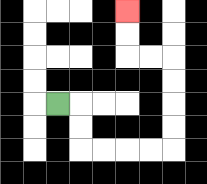{'start': '[2, 4]', 'end': '[5, 0]', 'path_directions': 'R,D,D,R,R,R,R,U,U,U,U,L,L,U,U', 'path_coordinates': '[[2, 4], [3, 4], [3, 5], [3, 6], [4, 6], [5, 6], [6, 6], [7, 6], [7, 5], [7, 4], [7, 3], [7, 2], [6, 2], [5, 2], [5, 1], [5, 0]]'}